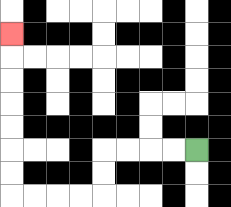{'start': '[8, 6]', 'end': '[0, 1]', 'path_directions': 'L,L,L,L,D,D,L,L,L,L,U,U,U,U,U,U,U', 'path_coordinates': '[[8, 6], [7, 6], [6, 6], [5, 6], [4, 6], [4, 7], [4, 8], [3, 8], [2, 8], [1, 8], [0, 8], [0, 7], [0, 6], [0, 5], [0, 4], [0, 3], [0, 2], [0, 1]]'}